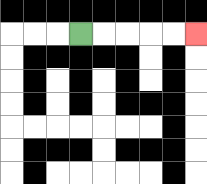{'start': '[3, 1]', 'end': '[8, 1]', 'path_directions': 'R,R,R,R,R', 'path_coordinates': '[[3, 1], [4, 1], [5, 1], [6, 1], [7, 1], [8, 1]]'}